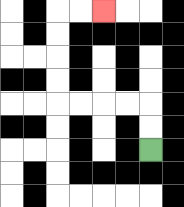{'start': '[6, 6]', 'end': '[4, 0]', 'path_directions': 'U,U,L,L,L,L,U,U,U,U,R,R', 'path_coordinates': '[[6, 6], [6, 5], [6, 4], [5, 4], [4, 4], [3, 4], [2, 4], [2, 3], [2, 2], [2, 1], [2, 0], [3, 0], [4, 0]]'}